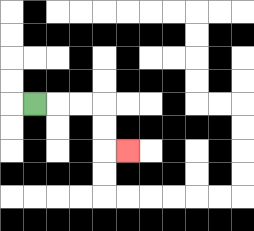{'start': '[1, 4]', 'end': '[5, 6]', 'path_directions': 'R,R,R,D,D,R', 'path_coordinates': '[[1, 4], [2, 4], [3, 4], [4, 4], [4, 5], [4, 6], [5, 6]]'}